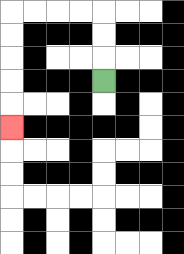{'start': '[4, 3]', 'end': '[0, 5]', 'path_directions': 'U,U,U,L,L,L,L,D,D,D,D,D', 'path_coordinates': '[[4, 3], [4, 2], [4, 1], [4, 0], [3, 0], [2, 0], [1, 0], [0, 0], [0, 1], [0, 2], [0, 3], [0, 4], [0, 5]]'}